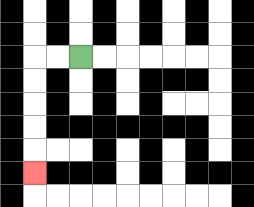{'start': '[3, 2]', 'end': '[1, 7]', 'path_directions': 'L,L,D,D,D,D,D', 'path_coordinates': '[[3, 2], [2, 2], [1, 2], [1, 3], [1, 4], [1, 5], [1, 6], [1, 7]]'}